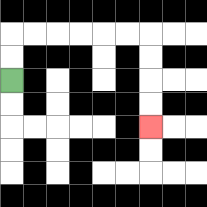{'start': '[0, 3]', 'end': '[6, 5]', 'path_directions': 'U,U,R,R,R,R,R,R,D,D,D,D', 'path_coordinates': '[[0, 3], [0, 2], [0, 1], [1, 1], [2, 1], [3, 1], [4, 1], [5, 1], [6, 1], [6, 2], [6, 3], [6, 4], [6, 5]]'}